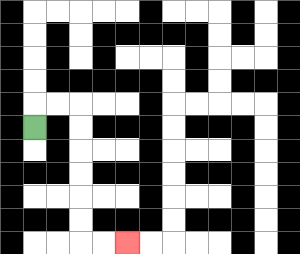{'start': '[1, 5]', 'end': '[5, 10]', 'path_directions': 'U,R,R,D,D,D,D,D,D,R,R', 'path_coordinates': '[[1, 5], [1, 4], [2, 4], [3, 4], [3, 5], [3, 6], [3, 7], [3, 8], [3, 9], [3, 10], [4, 10], [5, 10]]'}